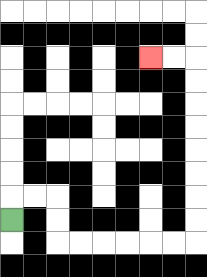{'start': '[0, 9]', 'end': '[6, 2]', 'path_directions': 'U,R,R,D,D,R,R,R,R,R,R,U,U,U,U,U,U,U,U,L,L', 'path_coordinates': '[[0, 9], [0, 8], [1, 8], [2, 8], [2, 9], [2, 10], [3, 10], [4, 10], [5, 10], [6, 10], [7, 10], [8, 10], [8, 9], [8, 8], [8, 7], [8, 6], [8, 5], [8, 4], [8, 3], [8, 2], [7, 2], [6, 2]]'}